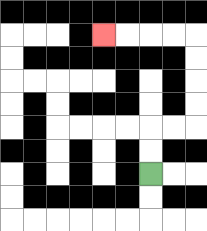{'start': '[6, 7]', 'end': '[4, 1]', 'path_directions': 'U,U,R,R,U,U,U,U,L,L,L,L', 'path_coordinates': '[[6, 7], [6, 6], [6, 5], [7, 5], [8, 5], [8, 4], [8, 3], [8, 2], [8, 1], [7, 1], [6, 1], [5, 1], [4, 1]]'}